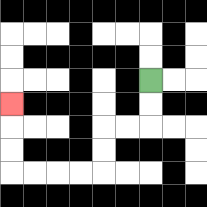{'start': '[6, 3]', 'end': '[0, 4]', 'path_directions': 'D,D,L,L,D,D,L,L,L,L,U,U,U', 'path_coordinates': '[[6, 3], [6, 4], [6, 5], [5, 5], [4, 5], [4, 6], [4, 7], [3, 7], [2, 7], [1, 7], [0, 7], [0, 6], [0, 5], [0, 4]]'}